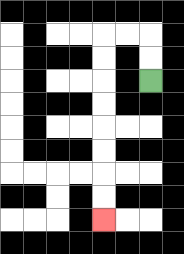{'start': '[6, 3]', 'end': '[4, 9]', 'path_directions': 'U,U,L,L,D,D,D,D,D,D,D,D', 'path_coordinates': '[[6, 3], [6, 2], [6, 1], [5, 1], [4, 1], [4, 2], [4, 3], [4, 4], [4, 5], [4, 6], [4, 7], [4, 8], [4, 9]]'}